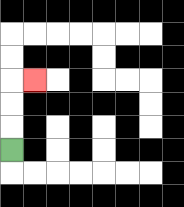{'start': '[0, 6]', 'end': '[1, 3]', 'path_directions': 'U,U,U,R', 'path_coordinates': '[[0, 6], [0, 5], [0, 4], [0, 3], [1, 3]]'}